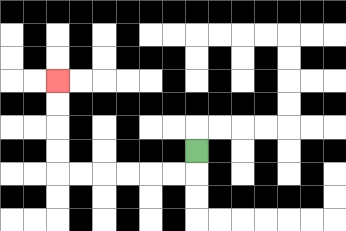{'start': '[8, 6]', 'end': '[2, 3]', 'path_directions': 'D,L,L,L,L,L,L,U,U,U,U', 'path_coordinates': '[[8, 6], [8, 7], [7, 7], [6, 7], [5, 7], [4, 7], [3, 7], [2, 7], [2, 6], [2, 5], [2, 4], [2, 3]]'}